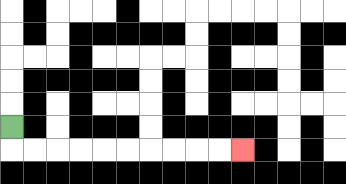{'start': '[0, 5]', 'end': '[10, 6]', 'path_directions': 'D,R,R,R,R,R,R,R,R,R,R', 'path_coordinates': '[[0, 5], [0, 6], [1, 6], [2, 6], [3, 6], [4, 6], [5, 6], [6, 6], [7, 6], [8, 6], [9, 6], [10, 6]]'}